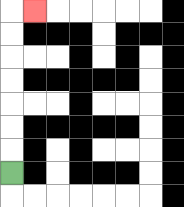{'start': '[0, 7]', 'end': '[1, 0]', 'path_directions': 'U,U,U,U,U,U,U,R', 'path_coordinates': '[[0, 7], [0, 6], [0, 5], [0, 4], [0, 3], [0, 2], [0, 1], [0, 0], [1, 0]]'}